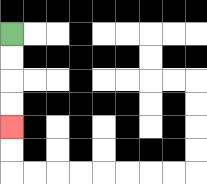{'start': '[0, 1]', 'end': '[0, 5]', 'path_directions': 'D,D,D,D', 'path_coordinates': '[[0, 1], [0, 2], [0, 3], [0, 4], [0, 5]]'}